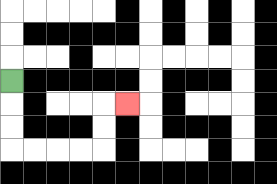{'start': '[0, 3]', 'end': '[5, 4]', 'path_directions': 'D,D,D,R,R,R,R,U,U,R', 'path_coordinates': '[[0, 3], [0, 4], [0, 5], [0, 6], [1, 6], [2, 6], [3, 6], [4, 6], [4, 5], [4, 4], [5, 4]]'}